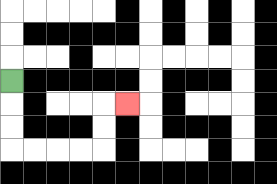{'start': '[0, 3]', 'end': '[5, 4]', 'path_directions': 'D,D,D,R,R,R,R,U,U,R', 'path_coordinates': '[[0, 3], [0, 4], [0, 5], [0, 6], [1, 6], [2, 6], [3, 6], [4, 6], [4, 5], [4, 4], [5, 4]]'}